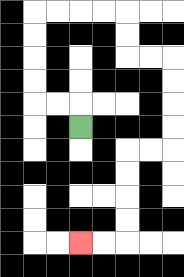{'start': '[3, 5]', 'end': '[3, 10]', 'path_directions': 'U,L,L,U,U,U,U,R,R,R,R,D,D,R,R,D,D,D,D,L,L,D,D,D,D,L,L', 'path_coordinates': '[[3, 5], [3, 4], [2, 4], [1, 4], [1, 3], [1, 2], [1, 1], [1, 0], [2, 0], [3, 0], [4, 0], [5, 0], [5, 1], [5, 2], [6, 2], [7, 2], [7, 3], [7, 4], [7, 5], [7, 6], [6, 6], [5, 6], [5, 7], [5, 8], [5, 9], [5, 10], [4, 10], [3, 10]]'}